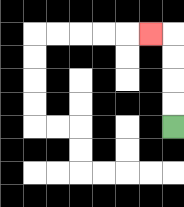{'start': '[7, 5]', 'end': '[6, 1]', 'path_directions': 'U,U,U,U,L', 'path_coordinates': '[[7, 5], [7, 4], [7, 3], [7, 2], [7, 1], [6, 1]]'}